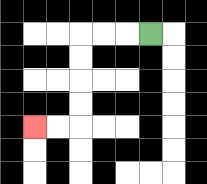{'start': '[6, 1]', 'end': '[1, 5]', 'path_directions': 'L,L,L,D,D,D,D,L,L', 'path_coordinates': '[[6, 1], [5, 1], [4, 1], [3, 1], [3, 2], [3, 3], [3, 4], [3, 5], [2, 5], [1, 5]]'}